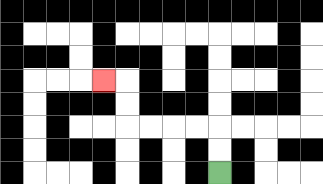{'start': '[9, 7]', 'end': '[4, 3]', 'path_directions': 'U,U,L,L,L,L,U,U,L', 'path_coordinates': '[[9, 7], [9, 6], [9, 5], [8, 5], [7, 5], [6, 5], [5, 5], [5, 4], [5, 3], [4, 3]]'}